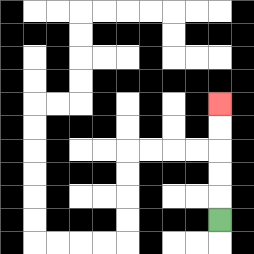{'start': '[9, 9]', 'end': '[9, 4]', 'path_directions': 'U,U,U,U,U', 'path_coordinates': '[[9, 9], [9, 8], [9, 7], [9, 6], [9, 5], [9, 4]]'}